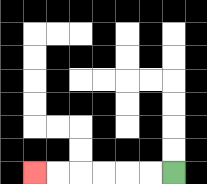{'start': '[7, 7]', 'end': '[1, 7]', 'path_directions': 'L,L,L,L,L,L', 'path_coordinates': '[[7, 7], [6, 7], [5, 7], [4, 7], [3, 7], [2, 7], [1, 7]]'}